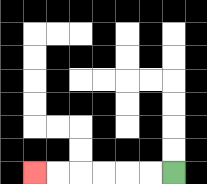{'start': '[7, 7]', 'end': '[1, 7]', 'path_directions': 'L,L,L,L,L,L', 'path_coordinates': '[[7, 7], [6, 7], [5, 7], [4, 7], [3, 7], [2, 7], [1, 7]]'}